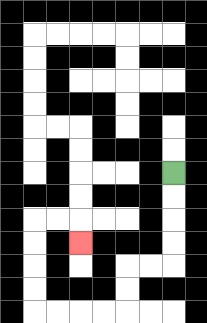{'start': '[7, 7]', 'end': '[3, 10]', 'path_directions': 'D,D,D,D,L,L,D,D,L,L,L,L,U,U,U,U,R,R,D', 'path_coordinates': '[[7, 7], [7, 8], [7, 9], [7, 10], [7, 11], [6, 11], [5, 11], [5, 12], [5, 13], [4, 13], [3, 13], [2, 13], [1, 13], [1, 12], [1, 11], [1, 10], [1, 9], [2, 9], [3, 9], [3, 10]]'}